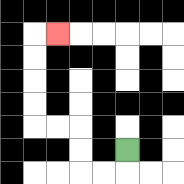{'start': '[5, 6]', 'end': '[2, 1]', 'path_directions': 'D,L,L,U,U,L,L,U,U,U,U,R', 'path_coordinates': '[[5, 6], [5, 7], [4, 7], [3, 7], [3, 6], [3, 5], [2, 5], [1, 5], [1, 4], [1, 3], [1, 2], [1, 1], [2, 1]]'}